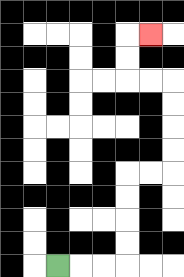{'start': '[2, 11]', 'end': '[6, 1]', 'path_directions': 'R,R,R,U,U,U,U,R,R,U,U,U,U,L,L,U,U,R', 'path_coordinates': '[[2, 11], [3, 11], [4, 11], [5, 11], [5, 10], [5, 9], [5, 8], [5, 7], [6, 7], [7, 7], [7, 6], [7, 5], [7, 4], [7, 3], [6, 3], [5, 3], [5, 2], [5, 1], [6, 1]]'}